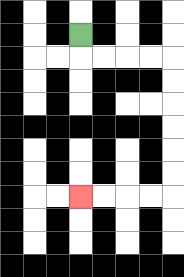{'start': '[3, 1]', 'end': '[3, 8]', 'path_directions': 'D,R,R,R,R,D,D,D,D,D,D,L,L,L,L', 'path_coordinates': '[[3, 1], [3, 2], [4, 2], [5, 2], [6, 2], [7, 2], [7, 3], [7, 4], [7, 5], [7, 6], [7, 7], [7, 8], [6, 8], [5, 8], [4, 8], [3, 8]]'}